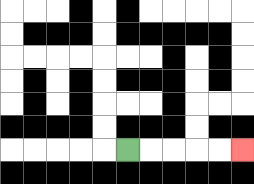{'start': '[5, 6]', 'end': '[10, 6]', 'path_directions': 'R,R,R,R,R', 'path_coordinates': '[[5, 6], [6, 6], [7, 6], [8, 6], [9, 6], [10, 6]]'}